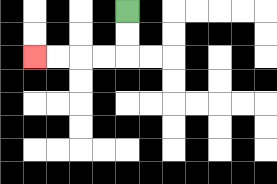{'start': '[5, 0]', 'end': '[1, 2]', 'path_directions': 'D,D,L,L,L,L', 'path_coordinates': '[[5, 0], [5, 1], [5, 2], [4, 2], [3, 2], [2, 2], [1, 2]]'}